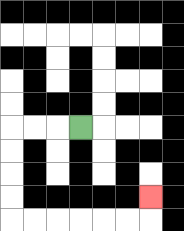{'start': '[3, 5]', 'end': '[6, 8]', 'path_directions': 'L,L,L,D,D,D,D,R,R,R,R,R,R,U', 'path_coordinates': '[[3, 5], [2, 5], [1, 5], [0, 5], [0, 6], [0, 7], [0, 8], [0, 9], [1, 9], [2, 9], [3, 9], [4, 9], [5, 9], [6, 9], [6, 8]]'}